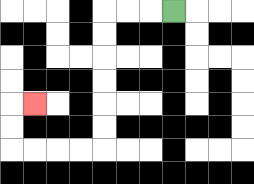{'start': '[7, 0]', 'end': '[1, 4]', 'path_directions': 'L,L,L,D,D,D,D,D,D,L,L,L,L,U,U,R', 'path_coordinates': '[[7, 0], [6, 0], [5, 0], [4, 0], [4, 1], [4, 2], [4, 3], [4, 4], [4, 5], [4, 6], [3, 6], [2, 6], [1, 6], [0, 6], [0, 5], [0, 4], [1, 4]]'}